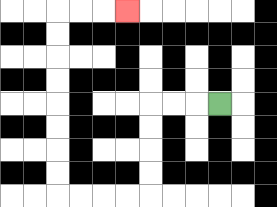{'start': '[9, 4]', 'end': '[5, 0]', 'path_directions': 'L,L,L,D,D,D,D,L,L,L,L,U,U,U,U,U,U,U,U,R,R,R', 'path_coordinates': '[[9, 4], [8, 4], [7, 4], [6, 4], [6, 5], [6, 6], [6, 7], [6, 8], [5, 8], [4, 8], [3, 8], [2, 8], [2, 7], [2, 6], [2, 5], [2, 4], [2, 3], [2, 2], [2, 1], [2, 0], [3, 0], [4, 0], [5, 0]]'}